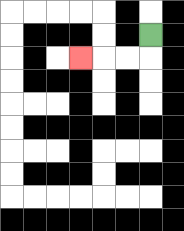{'start': '[6, 1]', 'end': '[3, 2]', 'path_directions': 'D,L,L,L', 'path_coordinates': '[[6, 1], [6, 2], [5, 2], [4, 2], [3, 2]]'}